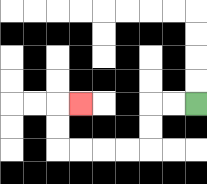{'start': '[8, 4]', 'end': '[3, 4]', 'path_directions': 'L,L,D,D,L,L,L,L,U,U,R', 'path_coordinates': '[[8, 4], [7, 4], [6, 4], [6, 5], [6, 6], [5, 6], [4, 6], [3, 6], [2, 6], [2, 5], [2, 4], [3, 4]]'}